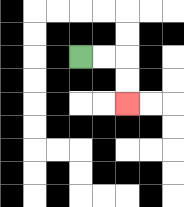{'start': '[3, 2]', 'end': '[5, 4]', 'path_directions': 'R,R,D,D', 'path_coordinates': '[[3, 2], [4, 2], [5, 2], [5, 3], [5, 4]]'}